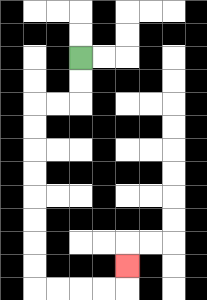{'start': '[3, 2]', 'end': '[5, 11]', 'path_directions': 'D,D,L,L,D,D,D,D,D,D,D,D,R,R,R,R,U', 'path_coordinates': '[[3, 2], [3, 3], [3, 4], [2, 4], [1, 4], [1, 5], [1, 6], [1, 7], [1, 8], [1, 9], [1, 10], [1, 11], [1, 12], [2, 12], [3, 12], [4, 12], [5, 12], [5, 11]]'}